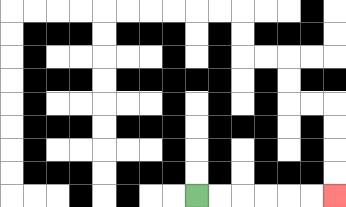{'start': '[8, 8]', 'end': '[14, 8]', 'path_directions': 'R,R,R,R,R,R', 'path_coordinates': '[[8, 8], [9, 8], [10, 8], [11, 8], [12, 8], [13, 8], [14, 8]]'}